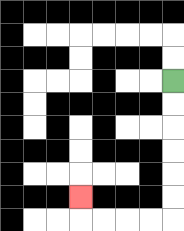{'start': '[7, 3]', 'end': '[3, 8]', 'path_directions': 'D,D,D,D,D,D,L,L,L,L,U', 'path_coordinates': '[[7, 3], [7, 4], [7, 5], [7, 6], [7, 7], [7, 8], [7, 9], [6, 9], [5, 9], [4, 9], [3, 9], [3, 8]]'}